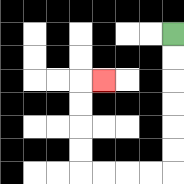{'start': '[7, 1]', 'end': '[4, 3]', 'path_directions': 'D,D,D,D,D,D,L,L,L,L,U,U,U,U,R', 'path_coordinates': '[[7, 1], [7, 2], [7, 3], [7, 4], [7, 5], [7, 6], [7, 7], [6, 7], [5, 7], [4, 7], [3, 7], [3, 6], [3, 5], [3, 4], [3, 3], [4, 3]]'}